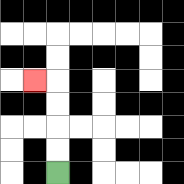{'start': '[2, 7]', 'end': '[1, 3]', 'path_directions': 'U,U,U,U,L', 'path_coordinates': '[[2, 7], [2, 6], [2, 5], [2, 4], [2, 3], [1, 3]]'}